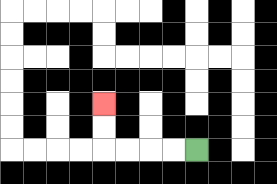{'start': '[8, 6]', 'end': '[4, 4]', 'path_directions': 'L,L,L,L,U,U', 'path_coordinates': '[[8, 6], [7, 6], [6, 6], [5, 6], [4, 6], [4, 5], [4, 4]]'}